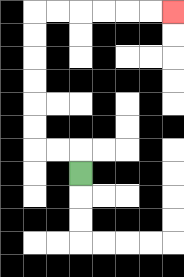{'start': '[3, 7]', 'end': '[7, 0]', 'path_directions': 'U,L,L,U,U,U,U,U,U,R,R,R,R,R,R', 'path_coordinates': '[[3, 7], [3, 6], [2, 6], [1, 6], [1, 5], [1, 4], [1, 3], [1, 2], [1, 1], [1, 0], [2, 0], [3, 0], [4, 0], [5, 0], [6, 0], [7, 0]]'}